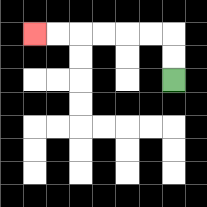{'start': '[7, 3]', 'end': '[1, 1]', 'path_directions': 'U,U,L,L,L,L,L,L', 'path_coordinates': '[[7, 3], [7, 2], [7, 1], [6, 1], [5, 1], [4, 1], [3, 1], [2, 1], [1, 1]]'}